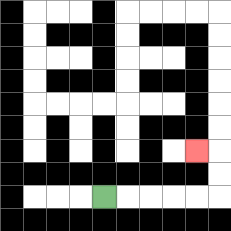{'start': '[4, 8]', 'end': '[8, 6]', 'path_directions': 'R,R,R,R,R,U,U,L', 'path_coordinates': '[[4, 8], [5, 8], [6, 8], [7, 8], [8, 8], [9, 8], [9, 7], [9, 6], [8, 6]]'}